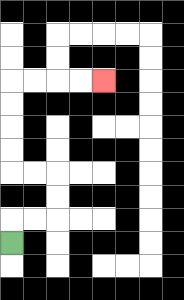{'start': '[0, 10]', 'end': '[4, 3]', 'path_directions': 'U,R,R,U,U,L,L,U,U,U,U,R,R,R,R', 'path_coordinates': '[[0, 10], [0, 9], [1, 9], [2, 9], [2, 8], [2, 7], [1, 7], [0, 7], [0, 6], [0, 5], [0, 4], [0, 3], [1, 3], [2, 3], [3, 3], [4, 3]]'}